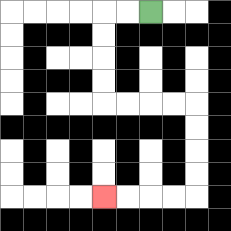{'start': '[6, 0]', 'end': '[4, 8]', 'path_directions': 'L,L,D,D,D,D,R,R,R,R,D,D,D,D,L,L,L,L', 'path_coordinates': '[[6, 0], [5, 0], [4, 0], [4, 1], [4, 2], [4, 3], [4, 4], [5, 4], [6, 4], [7, 4], [8, 4], [8, 5], [8, 6], [8, 7], [8, 8], [7, 8], [6, 8], [5, 8], [4, 8]]'}